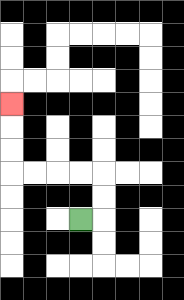{'start': '[3, 9]', 'end': '[0, 4]', 'path_directions': 'R,U,U,L,L,L,L,U,U,U', 'path_coordinates': '[[3, 9], [4, 9], [4, 8], [4, 7], [3, 7], [2, 7], [1, 7], [0, 7], [0, 6], [0, 5], [0, 4]]'}